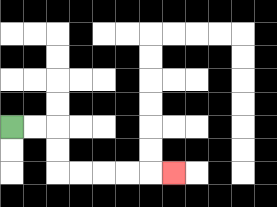{'start': '[0, 5]', 'end': '[7, 7]', 'path_directions': 'R,R,D,D,R,R,R,R,R', 'path_coordinates': '[[0, 5], [1, 5], [2, 5], [2, 6], [2, 7], [3, 7], [4, 7], [5, 7], [6, 7], [7, 7]]'}